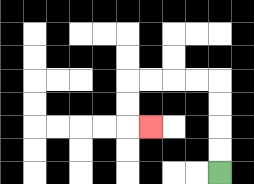{'start': '[9, 7]', 'end': '[6, 5]', 'path_directions': 'U,U,U,U,L,L,L,L,D,D,R', 'path_coordinates': '[[9, 7], [9, 6], [9, 5], [9, 4], [9, 3], [8, 3], [7, 3], [6, 3], [5, 3], [5, 4], [5, 5], [6, 5]]'}